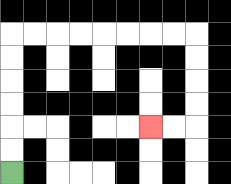{'start': '[0, 7]', 'end': '[6, 5]', 'path_directions': 'U,U,U,U,U,U,R,R,R,R,R,R,R,R,D,D,D,D,L,L', 'path_coordinates': '[[0, 7], [0, 6], [0, 5], [0, 4], [0, 3], [0, 2], [0, 1], [1, 1], [2, 1], [3, 1], [4, 1], [5, 1], [6, 1], [7, 1], [8, 1], [8, 2], [8, 3], [8, 4], [8, 5], [7, 5], [6, 5]]'}